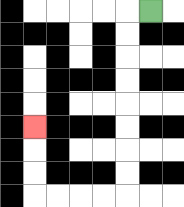{'start': '[6, 0]', 'end': '[1, 5]', 'path_directions': 'L,D,D,D,D,D,D,D,D,L,L,L,L,U,U,U', 'path_coordinates': '[[6, 0], [5, 0], [5, 1], [5, 2], [5, 3], [5, 4], [5, 5], [5, 6], [5, 7], [5, 8], [4, 8], [3, 8], [2, 8], [1, 8], [1, 7], [1, 6], [1, 5]]'}